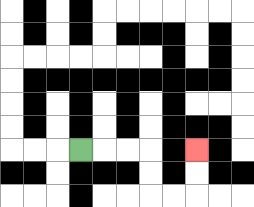{'start': '[3, 6]', 'end': '[8, 6]', 'path_directions': 'R,R,R,D,D,R,R,U,U', 'path_coordinates': '[[3, 6], [4, 6], [5, 6], [6, 6], [6, 7], [6, 8], [7, 8], [8, 8], [8, 7], [8, 6]]'}